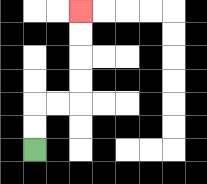{'start': '[1, 6]', 'end': '[3, 0]', 'path_directions': 'U,U,R,R,U,U,U,U', 'path_coordinates': '[[1, 6], [1, 5], [1, 4], [2, 4], [3, 4], [3, 3], [3, 2], [3, 1], [3, 0]]'}